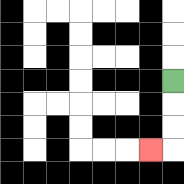{'start': '[7, 3]', 'end': '[6, 6]', 'path_directions': 'D,D,D,L', 'path_coordinates': '[[7, 3], [7, 4], [7, 5], [7, 6], [6, 6]]'}